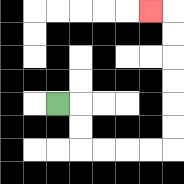{'start': '[2, 4]', 'end': '[6, 0]', 'path_directions': 'R,D,D,R,R,R,R,U,U,U,U,U,U,L', 'path_coordinates': '[[2, 4], [3, 4], [3, 5], [3, 6], [4, 6], [5, 6], [6, 6], [7, 6], [7, 5], [7, 4], [7, 3], [7, 2], [7, 1], [7, 0], [6, 0]]'}